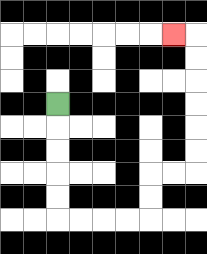{'start': '[2, 4]', 'end': '[7, 1]', 'path_directions': 'D,D,D,D,D,R,R,R,R,U,U,R,R,U,U,U,U,U,U,L', 'path_coordinates': '[[2, 4], [2, 5], [2, 6], [2, 7], [2, 8], [2, 9], [3, 9], [4, 9], [5, 9], [6, 9], [6, 8], [6, 7], [7, 7], [8, 7], [8, 6], [8, 5], [8, 4], [8, 3], [8, 2], [8, 1], [7, 1]]'}